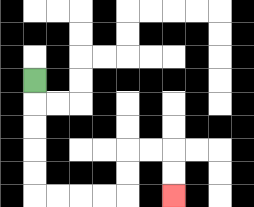{'start': '[1, 3]', 'end': '[7, 8]', 'path_directions': 'D,D,D,D,D,R,R,R,R,U,U,R,R,D,D', 'path_coordinates': '[[1, 3], [1, 4], [1, 5], [1, 6], [1, 7], [1, 8], [2, 8], [3, 8], [4, 8], [5, 8], [5, 7], [5, 6], [6, 6], [7, 6], [7, 7], [7, 8]]'}